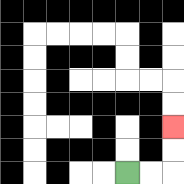{'start': '[5, 7]', 'end': '[7, 5]', 'path_directions': 'R,R,U,U', 'path_coordinates': '[[5, 7], [6, 7], [7, 7], [7, 6], [7, 5]]'}